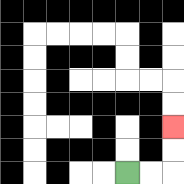{'start': '[5, 7]', 'end': '[7, 5]', 'path_directions': 'R,R,U,U', 'path_coordinates': '[[5, 7], [6, 7], [7, 7], [7, 6], [7, 5]]'}